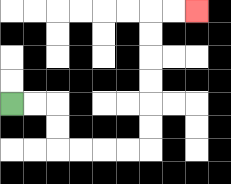{'start': '[0, 4]', 'end': '[8, 0]', 'path_directions': 'R,R,D,D,R,R,R,R,U,U,U,U,U,U,R,R', 'path_coordinates': '[[0, 4], [1, 4], [2, 4], [2, 5], [2, 6], [3, 6], [4, 6], [5, 6], [6, 6], [6, 5], [6, 4], [6, 3], [6, 2], [6, 1], [6, 0], [7, 0], [8, 0]]'}